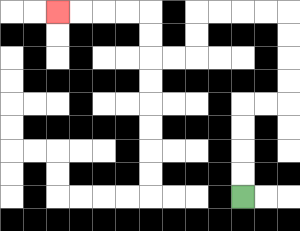{'start': '[10, 8]', 'end': '[2, 0]', 'path_directions': 'U,U,U,U,R,R,U,U,U,U,L,L,L,L,D,D,L,L,U,U,L,L,L,L', 'path_coordinates': '[[10, 8], [10, 7], [10, 6], [10, 5], [10, 4], [11, 4], [12, 4], [12, 3], [12, 2], [12, 1], [12, 0], [11, 0], [10, 0], [9, 0], [8, 0], [8, 1], [8, 2], [7, 2], [6, 2], [6, 1], [6, 0], [5, 0], [4, 0], [3, 0], [2, 0]]'}